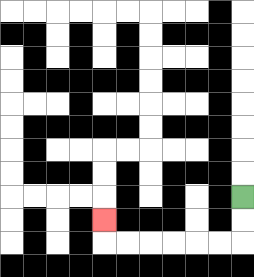{'start': '[10, 8]', 'end': '[4, 9]', 'path_directions': 'D,D,L,L,L,L,L,L,U', 'path_coordinates': '[[10, 8], [10, 9], [10, 10], [9, 10], [8, 10], [7, 10], [6, 10], [5, 10], [4, 10], [4, 9]]'}